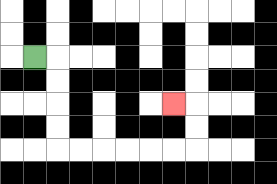{'start': '[1, 2]', 'end': '[7, 4]', 'path_directions': 'R,D,D,D,D,R,R,R,R,R,R,U,U,L', 'path_coordinates': '[[1, 2], [2, 2], [2, 3], [2, 4], [2, 5], [2, 6], [3, 6], [4, 6], [5, 6], [6, 6], [7, 6], [8, 6], [8, 5], [8, 4], [7, 4]]'}